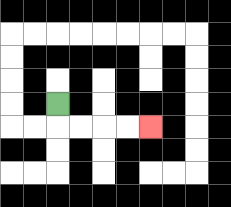{'start': '[2, 4]', 'end': '[6, 5]', 'path_directions': 'D,R,R,R,R', 'path_coordinates': '[[2, 4], [2, 5], [3, 5], [4, 5], [5, 5], [6, 5]]'}